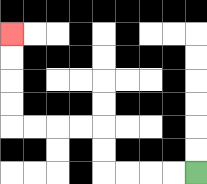{'start': '[8, 7]', 'end': '[0, 1]', 'path_directions': 'L,L,L,L,U,U,L,L,L,L,U,U,U,U', 'path_coordinates': '[[8, 7], [7, 7], [6, 7], [5, 7], [4, 7], [4, 6], [4, 5], [3, 5], [2, 5], [1, 5], [0, 5], [0, 4], [0, 3], [0, 2], [0, 1]]'}